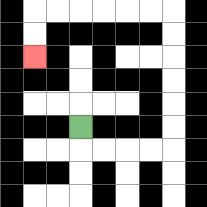{'start': '[3, 5]', 'end': '[1, 2]', 'path_directions': 'D,R,R,R,R,U,U,U,U,U,U,L,L,L,L,L,L,D,D', 'path_coordinates': '[[3, 5], [3, 6], [4, 6], [5, 6], [6, 6], [7, 6], [7, 5], [7, 4], [7, 3], [7, 2], [7, 1], [7, 0], [6, 0], [5, 0], [4, 0], [3, 0], [2, 0], [1, 0], [1, 1], [1, 2]]'}